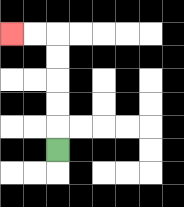{'start': '[2, 6]', 'end': '[0, 1]', 'path_directions': 'U,U,U,U,U,L,L', 'path_coordinates': '[[2, 6], [2, 5], [2, 4], [2, 3], [2, 2], [2, 1], [1, 1], [0, 1]]'}